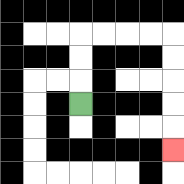{'start': '[3, 4]', 'end': '[7, 6]', 'path_directions': 'U,U,U,R,R,R,R,D,D,D,D,D', 'path_coordinates': '[[3, 4], [3, 3], [3, 2], [3, 1], [4, 1], [5, 1], [6, 1], [7, 1], [7, 2], [7, 3], [7, 4], [7, 5], [7, 6]]'}